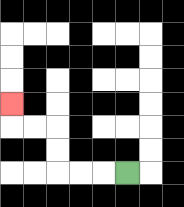{'start': '[5, 7]', 'end': '[0, 4]', 'path_directions': 'L,L,L,U,U,L,L,U', 'path_coordinates': '[[5, 7], [4, 7], [3, 7], [2, 7], [2, 6], [2, 5], [1, 5], [0, 5], [0, 4]]'}